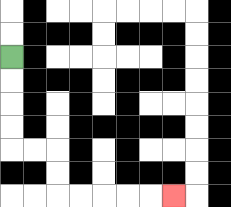{'start': '[0, 2]', 'end': '[7, 8]', 'path_directions': 'D,D,D,D,R,R,D,D,R,R,R,R,R', 'path_coordinates': '[[0, 2], [0, 3], [0, 4], [0, 5], [0, 6], [1, 6], [2, 6], [2, 7], [2, 8], [3, 8], [4, 8], [5, 8], [6, 8], [7, 8]]'}